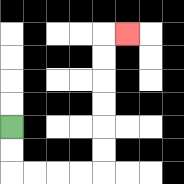{'start': '[0, 5]', 'end': '[5, 1]', 'path_directions': 'D,D,R,R,R,R,U,U,U,U,U,U,R', 'path_coordinates': '[[0, 5], [0, 6], [0, 7], [1, 7], [2, 7], [3, 7], [4, 7], [4, 6], [4, 5], [4, 4], [4, 3], [4, 2], [4, 1], [5, 1]]'}